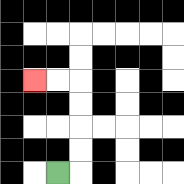{'start': '[2, 7]', 'end': '[1, 3]', 'path_directions': 'R,U,U,U,U,L,L', 'path_coordinates': '[[2, 7], [3, 7], [3, 6], [3, 5], [3, 4], [3, 3], [2, 3], [1, 3]]'}